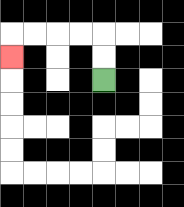{'start': '[4, 3]', 'end': '[0, 2]', 'path_directions': 'U,U,L,L,L,L,D', 'path_coordinates': '[[4, 3], [4, 2], [4, 1], [3, 1], [2, 1], [1, 1], [0, 1], [0, 2]]'}